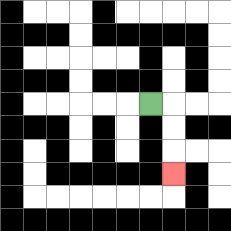{'start': '[6, 4]', 'end': '[7, 7]', 'path_directions': 'R,D,D,D', 'path_coordinates': '[[6, 4], [7, 4], [7, 5], [7, 6], [7, 7]]'}